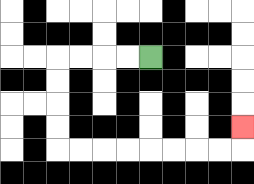{'start': '[6, 2]', 'end': '[10, 5]', 'path_directions': 'L,L,L,L,D,D,D,D,R,R,R,R,R,R,R,R,U', 'path_coordinates': '[[6, 2], [5, 2], [4, 2], [3, 2], [2, 2], [2, 3], [2, 4], [2, 5], [2, 6], [3, 6], [4, 6], [5, 6], [6, 6], [7, 6], [8, 6], [9, 6], [10, 6], [10, 5]]'}